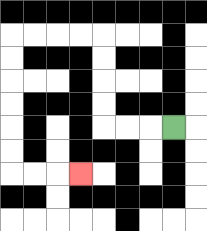{'start': '[7, 5]', 'end': '[3, 7]', 'path_directions': 'L,L,L,U,U,U,U,L,L,L,L,D,D,D,D,D,D,R,R,R', 'path_coordinates': '[[7, 5], [6, 5], [5, 5], [4, 5], [4, 4], [4, 3], [4, 2], [4, 1], [3, 1], [2, 1], [1, 1], [0, 1], [0, 2], [0, 3], [0, 4], [0, 5], [0, 6], [0, 7], [1, 7], [2, 7], [3, 7]]'}